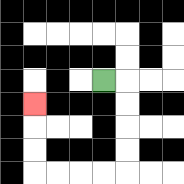{'start': '[4, 3]', 'end': '[1, 4]', 'path_directions': 'R,D,D,D,D,L,L,L,L,U,U,U', 'path_coordinates': '[[4, 3], [5, 3], [5, 4], [5, 5], [5, 6], [5, 7], [4, 7], [3, 7], [2, 7], [1, 7], [1, 6], [1, 5], [1, 4]]'}